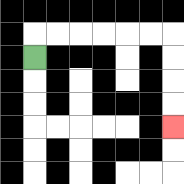{'start': '[1, 2]', 'end': '[7, 5]', 'path_directions': 'U,R,R,R,R,R,R,D,D,D,D', 'path_coordinates': '[[1, 2], [1, 1], [2, 1], [3, 1], [4, 1], [5, 1], [6, 1], [7, 1], [7, 2], [7, 3], [7, 4], [7, 5]]'}